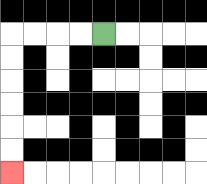{'start': '[4, 1]', 'end': '[0, 7]', 'path_directions': 'L,L,L,L,D,D,D,D,D,D', 'path_coordinates': '[[4, 1], [3, 1], [2, 1], [1, 1], [0, 1], [0, 2], [0, 3], [0, 4], [0, 5], [0, 6], [0, 7]]'}